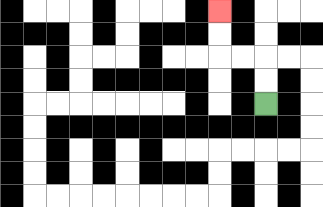{'start': '[11, 4]', 'end': '[9, 0]', 'path_directions': 'U,U,L,L,U,U', 'path_coordinates': '[[11, 4], [11, 3], [11, 2], [10, 2], [9, 2], [9, 1], [9, 0]]'}